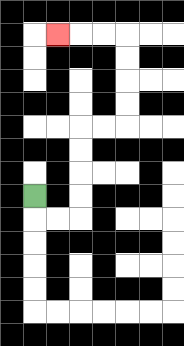{'start': '[1, 8]', 'end': '[2, 1]', 'path_directions': 'D,R,R,U,U,U,U,R,R,U,U,U,U,L,L,L', 'path_coordinates': '[[1, 8], [1, 9], [2, 9], [3, 9], [3, 8], [3, 7], [3, 6], [3, 5], [4, 5], [5, 5], [5, 4], [5, 3], [5, 2], [5, 1], [4, 1], [3, 1], [2, 1]]'}